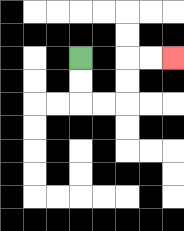{'start': '[3, 2]', 'end': '[7, 2]', 'path_directions': 'D,D,R,R,U,U,R,R', 'path_coordinates': '[[3, 2], [3, 3], [3, 4], [4, 4], [5, 4], [5, 3], [5, 2], [6, 2], [7, 2]]'}